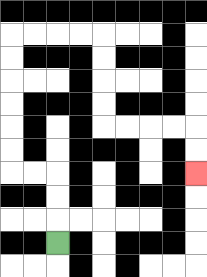{'start': '[2, 10]', 'end': '[8, 7]', 'path_directions': 'U,U,U,L,L,U,U,U,U,U,U,R,R,R,R,D,D,D,D,R,R,R,R,D,D', 'path_coordinates': '[[2, 10], [2, 9], [2, 8], [2, 7], [1, 7], [0, 7], [0, 6], [0, 5], [0, 4], [0, 3], [0, 2], [0, 1], [1, 1], [2, 1], [3, 1], [4, 1], [4, 2], [4, 3], [4, 4], [4, 5], [5, 5], [6, 5], [7, 5], [8, 5], [8, 6], [8, 7]]'}